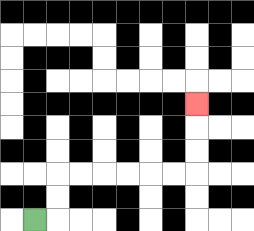{'start': '[1, 9]', 'end': '[8, 4]', 'path_directions': 'R,U,U,R,R,R,R,R,R,U,U,U', 'path_coordinates': '[[1, 9], [2, 9], [2, 8], [2, 7], [3, 7], [4, 7], [5, 7], [6, 7], [7, 7], [8, 7], [8, 6], [8, 5], [8, 4]]'}